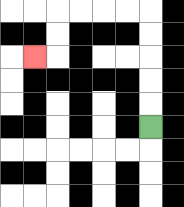{'start': '[6, 5]', 'end': '[1, 2]', 'path_directions': 'U,U,U,U,U,L,L,L,L,D,D,L', 'path_coordinates': '[[6, 5], [6, 4], [6, 3], [6, 2], [6, 1], [6, 0], [5, 0], [4, 0], [3, 0], [2, 0], [2, 1], [2, 2], [1, 2]]'}